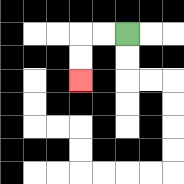{'start': '[5, 1]', 'end': '[3, 3]', 'path_directions': 'L,L,D,D', 'path_coordinates': '[[5, 1], [4, 1], [3, 1], [3, 2], [3, 3]]'}